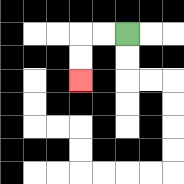{'start': '[5, 1]', 'end': '[3, 3]', 'path_directions': 'L,L,D,D', 'path_coordinates': '[[5, 1], [4, 1], [3, 1], [3, 2], [3, 3]]'}